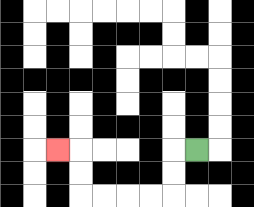{'start': '[8, 6]', 'end': '[2, 6]', 'path_directions': 'L,D,D,L,L,L,L,U,U,L', 'path_coordinates': '[[8, 6], [7, 6], [7, 7], [7, 8], [6, 8], [5, 8], [4, 8], [3, 8], [3, 7], [3, 6], [2, 6]]'}